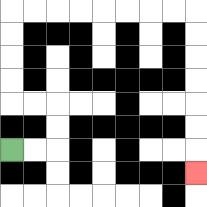{'start': '[0, 6]', 'end': '[8, 7]', 'path_directions': 'R,R,U,U,L,L,U,U,U,U,R,R,R,R,R,R,R,R,D,D,D,D,D,D,D', 'path_coordinates': '[[0, 6], [1, 6], [2, 6], [2, 5], [2, 4], [1, 4], [0, 4], [0, 3], [0, 2], [0, 1], [0, 0], [1, 0], [2, 0], [3, 0], [4, 0], [5, 0], [6, 0], [7, 0], [8, 0], [8, 1], [8, 2], [8, 3], [8, 4], [8, 5], [8, 6], [8, 7]]'}